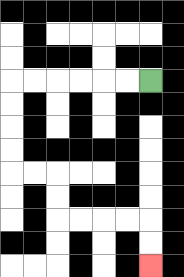{'start': '[6, 3]', 'end': '[6, 11]', 'path_directions': 'L,L,L,L,L,L,D,D,D,D,R,R,D,D,R,R,R,R,D,D', 'path_coordinates': '[[6, 3], [5, 3], [4, 3], [3, 3], [2, 3], [1, 3], [0, 3], [0, 4], [0, 5], [0, 6], [0, 7], [1, 7], [2, 7], [2, 8], [2, 9], [3, 9], [4, 9], [5, 9], [6, 9], [6, 10], [6, 11]]'}